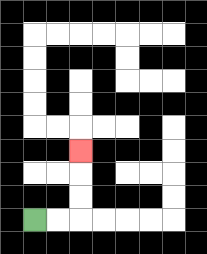{'start': '[1, 9]', 'end': '[3, 6]', 'path_directions': 'R,R,U,U,U', 'path_coordinates': '[[1, 9], [2, 9], [3, 9], [3, 8], [3, 7], [3, 6]]'}